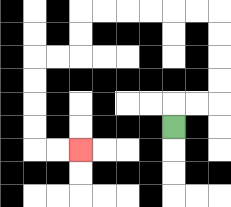{'start': '[7, 5]', 'end': '[3, 6]', 'path_directions': 'U,R,R,U,U,U,U,L,L,L,L,L,L,D,D,L,L,D,D,D,D,R,R', 'path_coordinates': '[[7, 5], [7, 4], [8, 4], [9, 4], [9, 3], [9, 2], [9, 1], [9, 0], [8, 0], [7, 0], [6, 0], [5, 0], [4, 0], [3, 0], [3, 1], [3, 2], [2, 2], [1, 2], [1, 3], [1, 4], [1, 5], [1, 6], [2, 6], [3, 6]]'}